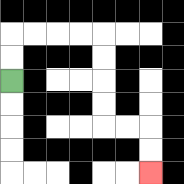{'start': '[0, 3]', 'end': '[6, 7]', 'path_directions': 'U,U,R,R,R,R,D,D,D,D,R,R,D,D', 'path_coordinates': '[[0, 3], [0, 2], [0, 1], [1, 1], [2, 1], [3, 1], [4, 1], [4, 2], [4, 3], [4, 4], [4, 5], [5, 5], [6, 5], [6, 6], [6, 7]]'}